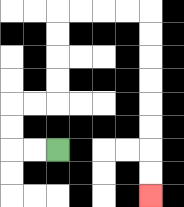{'start': '[2, 6]', 'end': '[6, 8]', 'path_directions': 'L,L,U,U,R,R,U,U,U,U,R,R,R,R,D,D,D,D,D,D,D,D', 'path_coordinates': '[[2, 6], [1, 6], [0, 6], [0, 5], [0, 4], [1, 4], [2, 4], [2, 3], [2, 2], [2, 1], [2, 0], [3, 0], [4, 0], [5, 0], [6, 0], [6, 1], [6, 2], [6, 3], [6, 4], [6, 5], [6, 6], [6, 7], [6, 8]]'}